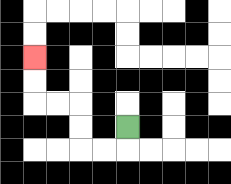{'start': '[5, 5]', 'end': '[1, 2]', 'path_directions': 'D,L,L,U,U,L,L,U,U', 'path_coordinates': '[[5, 5], [5, 6], [4, 6], [3, 6], [3, 5], [3, 4], [2, 4], [1, 4], [1, 3], [1, 2]]'}